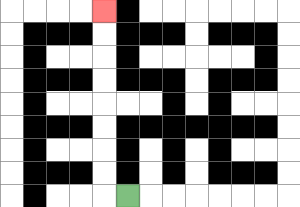{'start': '[5, 8]', 'end': '[4, 0]', 'path_directions': 'L,U,U,U,U,U,U,U,U', 'path_coordinates': '[[5, 8], [4, 8], [4, 7], [4, 6], [4, 5], [4, 4], [4, 3], [4, 2], [4, 1], [4, 0]]'}